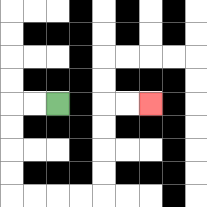{'start': '[2, 4]', 'end': '[6, 4]', 'path_directions': 'L,L,D,D,D,D,R,R,R,R,U,U,U,U,R,R', 'path_coordinates': '[[2, 4], [1, 4], [0, 4], [0, 5], [0, 6], [0, 7], [0, 8], [1, 8], [2, 8], [3, 8], [4, 8], [4, 7], [4, 6], [4, 5], [4, 4], [5, 4], [6, 4]]'}